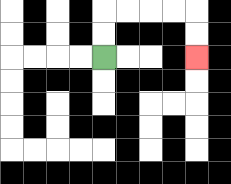{'start': '[4, 2]', 'end': '[8, 2]', 'path_directions': 'U,U,R,R,R,R,D,D', 'path_coordinates': '[[4, 2], [4, 1], [4, 0], [5, 0], [6, 0], [7, 0], [8, 0], [8, 1], [8, 2]]'}